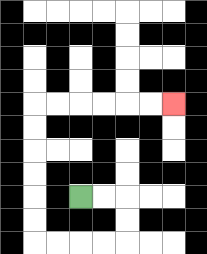{'start': '[3, 8]', 'end': '[7, 4]', 'path_directions': 'R,R,D,D,L,L,L,L,U,U,U,U,U,U,R,R,R,R,R,R', 'path_coordinates': '[[3, 8], [4, 8], [5, 8], [5, 9], [5, 10], [4, 10], [3, 10], [2, 10], [1, 10], [1, 9], [1, 8], [1, 7], [1, 6], [1, 5], [1, 4], [2, 4], [3, 4], [4, 4], [5, 4], [6, 4], [7, 4]]'}